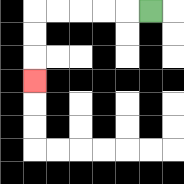{'start': '[6, 0]', 'end': '[1, 3]', 'path_directions': 'L,L,L,L,L,D,D,D', 'path_coordinates': '[[6, 0], [5, 0], [4, 0], [3, 0], [2, 0], [1, 0], [1, 1], [1, 2], [1, 3]]'}